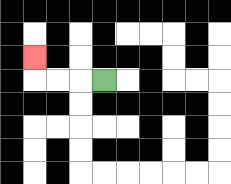{'start': '[4, 3]', 'end': '[1, 2]', 'path_directions': 'L,L,L,U', 'path_coordinates': '[[4, 3], [3, 3], [2, 3], [1, 3], [1, 2]]'}